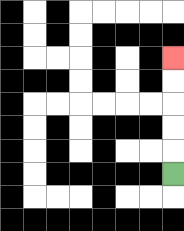{'start': '[7, 7]', 'end': '[7, 2]', 'path_directions': 'U,U,U,U,U', 'path_coordinates': '[[7, 7], [7, 6], [7, 5], [7, 4], [7, 3], [7, 2]]'}